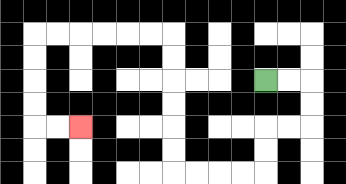{'start': '[11, 3]', 'end': '[3, 5]', 'path_directions': 'R,R,D,D,L,L,D,D,L,L,L,L,U,U,U,U,U,U,L,L,L,L,L,L,D,D,D,D,R,R', 'path_coordinates': '[[11, 3], [12, 3], [13, 3], [13, 4], [13, 5], [12, 5], [11, 5], [11, 6], [11, 7], [10, 7], [9, 7], [8, 7], [7, 7], [7, 6], [7, 5], [7, 4], [7, 3], [7, 2], [7, 1], [6, 1], [5, 1], [4, 1], [3, 1], [2, 1], [1, 1], [1, 2], [1, 3], [1, 4], [1, 5], [2, 5], [3, 5]]'}